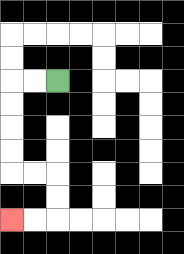{'start': '[2, 3]', 'end': '[0, 9]', 'path_directions': 'L,L,D,D,D,D,R,R,D,D,L,L', 'path_coordinates': '[[2, 3], [1, 3], [0, 3], [0, 4], [0, 5], [0, 6], [0, 7], [1, 7], [2, 7], [2, 8], [2, 9], [1, 9], [0, 9]]'}